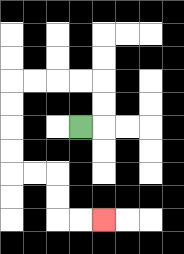{'start': '[3, 5]', 'end': '[4, 9]', 'path_directions': 'R,U,U,L,L,L,L,D,D,D,D,R,R,D,D,R,R', 'path_coordinates': '[[3, 5], [4, 5], [4, 4], [4, 3], [3, 3], [2, 3], [1, 3], [0, 3], [0, 4], [0, 5], [0, 6], [0, 7], [1, 7], [2, 7], [2, 8], [2, 9], [3, 9], [4, 9]]'}